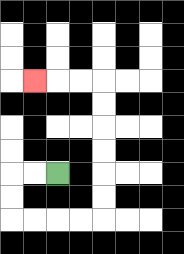{'start': '[2, 7]', 'end': '[1, 3]', 'path_directions': 'L,L,D,D,R,R,R,R,U,U,U,U,U,U,L,L,L', 'path_coordinates': '[[2, 7], [1, 7], [0, 7], [0, 8], [0, 9], [1, 9], [2, 9], [3, 9], [4, 9], [4, 8], [4, 7], [4, 6], [4, 5], [4, 4], [4, 3], [3, 3], [2, 3], [1, 3]]'}